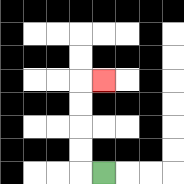{'start': '[4, 7]', 'end': '[4, 3]', 'path_directions': 'L,U,U,U,U,R', 'path_coordinates': '[[4, 7], [3, 7], [3, 6], [3, 5], [3, 4], [3, 3], [4, 3]]'}